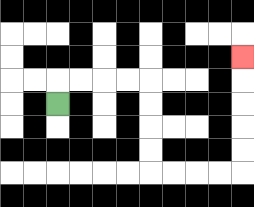{'start': '[2, 4]', 'end': '[10, 2]', 'path_directions': 'U,R,R,R,R,D,D,D,D,R,R,R,R,U,U,U,U,U', 'path_coordinates': '[[2, 4], [2, 3], [3, 3], [4, 3], [5, 3], [6, 3], [6, 4], [6, 5], [6, 6], [6, 7], [7, 7], [8, 7], [9, 7], [10, 7], [10, 6], [10, 5], [10, 4], [10, 3], [10, 2]]'}